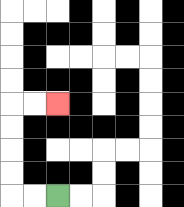{'start': '[2, 8]', 'end': '[2, 4]', 'path_directions': 'L,L,U,U,U,U,R,R', 'path_coordinates': '[[2, 8], [1, 8], [0, 8], [0, 7], [0, 6], [0, 5], [0, 4], [1, 4], [2, 4]]'}